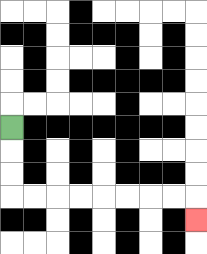{'start': '[0, 5]', 'end': '[8, 9]', 'path_directions': 'D,D,D,R,R,R,R,R,R,R,R,D', 'path_coordinates': '[[0, 5], [0, 6], [0, 7], [0, 8], [1, 8], [2, 8], [3, 8], [4, 8], [5, 8], [6, 8], [7, 8], [8, 8], [8, 9]]'}